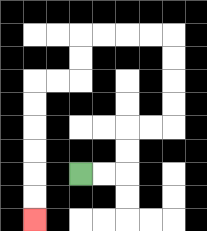{'start': '[3, 7]', 'end': '[1, 9]', 'path_directions': 'R,R,U,U,R,R,U,U,U,U,L,L,L,L,D,D,L,L,D,D,D,D,D,D', 'path_coordinates': '[[3, 7], [4, 7], [5, 7], [5, 6], [5, 5], [6, 5], [7, 5], [7, 4], [7, 3], [7, 2], [7, 1], [6, 1], [5, 1], [4, 1], [3, 1], [3, 2], [3, 3], [2, 3], [1, 3], [1, 4], [1, 5], [1, 6], [1, 7], [1, 8], [1, 9]]'}